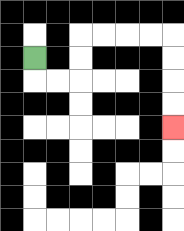{'start': '[1, 2]', 'end': '[7, 5]', 'path_directions': 'D,R,R,U,U,R,R,R,R,D,D,D,D', 'path_coordinates': '[[1, 2], [1, 3], [2, 3], [3, 3], [3, 2], [3, 1], [4, 1], [5, 1], [6, 1], [7, 1], [7, 2], [7, 3], [7, 4], [7, 5]]'}